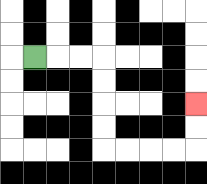{'start': '[1, 2]', 'end': '[8, 4]', 'path_directions': 'R,R,R,D,D,D,D,R,R,R,R,U,U', 'path_coordinates': '[[1, 2], [2, 2], [3, 2], [4, 2], [4, 3], [4, 4], [4, 5], [4, 6], [5, 6], [6, 6], [7, 6], [8, 6], [8, 5], [8, 4]]'}